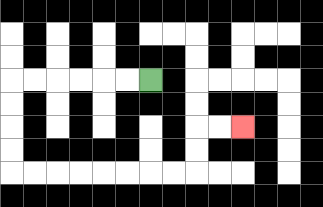{'start': '[6, 3]', 'end': '[10, 5]', 'path_directions': 'L,L,L,L,L,L,D,D,D,D,R,R,R,R,R,R,R,R,U,U,R,R', 'path_coordinates': '[[6, 3], [5, 3], [4, 3], [3, 3], [2, 3], [1, 3], [0, 3], [0, 4], [0, 5], [0, 6], [0, 7], [1, 7], [2, 7], [3, 7], [4, 7], [5, 7], [6, 7], [7, 7], [8, 7], [8, 6], [8, 5], [9, 5], [10, 5]]'}